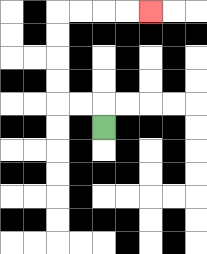{'start': '[4, 5]', 'end': '[6, 0]', 'path_directions': 'U,L,L,U,U,U,U,R,R,R,R', 'path_coordinates': '[[4, 5], [4, 4], [3, 4], [2, 4], [2, 3], [2, 2], [2, 1], [2, 0], [3, 0], [4, 0], [5, 0], [6, 0]]'}